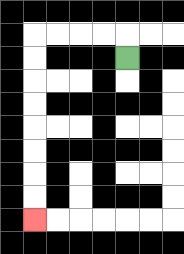{'start': '[5, 2]', 'end': '[1, 9]', 'path_directions': 'U,L,L,L,L,D,D,D,D,D,D,D,D', 'path_coordinates': '[[5, 2], [5, 1], [4, 1], [3, 1], [2, 1], [1, 1], [1, 2], [1, 3], [1, 4], [1, 5], [1, 6], [1, 7], [1, 8], [1, 9]]'}